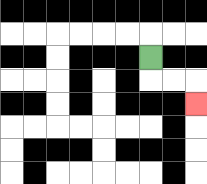{'start': '[6, 2]', 'end': '[8, 4]', 'path_directions': 'D,R,R,D', 'path_coordinates': '[[6, 2], [6, 3], [7, 3], [8, 3], [8, 4]]'}